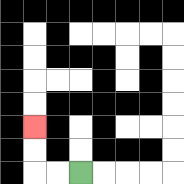{'start': '[3, 7]', 'end': '[1, 5]', 'path_directions': 'L,L,U,U', 'path_coordinates': '[[3, 7], [2, 7], [1, 7], [1, 6], [1, 5]]'}